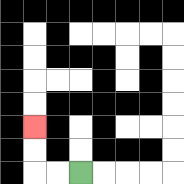{'start': '[3, 7]', 'end': '[1, 5]', 'path_directions': 'L,L,U,U', 'path_coordinates': '[[3, 7], [2, 7], [1, 7], [1, 6], [1, 5]]'}